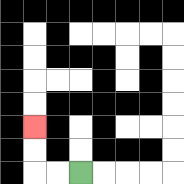{'start': '[3, 7]', 'end': '[1, 5]', 'path_directions': 'L,L,U,U', 'path_coordinates': '[[3, 7], [2, 7], [1, 7], [1, 6], [1, 5]]'}